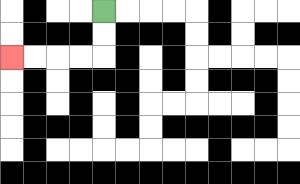{'start': '[4, 0]', 'end': '[0, 2]', 'path_directions': 'D,D,L,L,L,L', 'path_coordinates': '[[4, 0], [4, 1], [4, 2], [3, 2], [2, 2], [1, 2], [0, 2]]'}